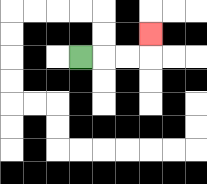{'start': '[3, 2]', 'end': '[6, 1]', 'path_directions': 'R,R,R,U', 'path_coordinates': '[[3, 2], [4, 2], [5, 2], [6, 2], [6, 1]]'}